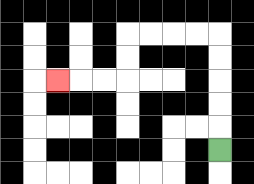{'start': '[9, 6]', 'end': '[2, 3]', 'path_directions': 'U,U,U,U,U,L,L,L,L,D,D,L,L,L', 'path_coordinates': '[[9, 6], [9, 5], [9, 4], [9, 3], [9, 2], [9, 1], [8, 1], [7, 1], [6, 1], [5, 1], [5, 2], [5, 3], [4, 3], [3, 3], [2, 3]]'}